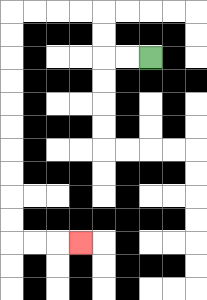{'start': '[6, 2]', 'end': '[3, 10]', 'path_directions': 'L,L,U,U,L,L,L,L,D,D,D,D,D,D,D,D,D,D,R,R,R', 'path_coordinates': '[[6, 2], [5, 2], [4, 2], [4, 1], [4, 0], [3, 0], [2, 0], [1, 0], [0, 0], [0, 1], [0, 2], [0, 3], [0, 4], [0, 5], [0, 6], [0, 7], [0, 8], [0, 9], [0, 10], [1, 10], [2, 10], [3, 10]]'}